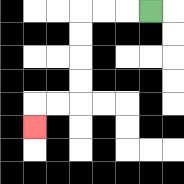{'start': '[6, 0]', 'end': '[1, 5]', 'path_directions': 'L,L,L,D,D,D,D,L,L,D', 'path_coordinates': '[[6, 0], [5, 0], [4, 0], [3, 0], [3, 1], [3, 2], [3, 3], [3, 4], [2, 4], [1, 4], [1, 5]]'}